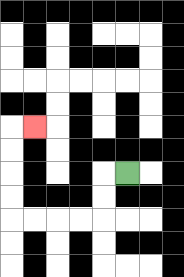{'start': '[5, 7]', 'end': '[1, 5]', 'path_directions': 'L,D,D,L,L,L,L,U,U,U,U,R', 'path_coordinates': '[[5, 7], [4, 7], [4, 8], [4, 9], [3, 9], [2, 9], [1, 9], [0, 9], [0, 8], [0, 7], [0, 6], [0, 5], [1, 5]]'}